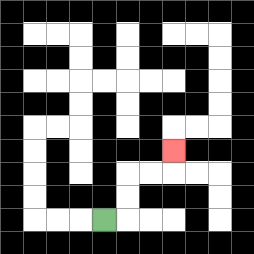{'start': '[4, 9]', 'end': '[7, 6]', 'path_directions': 'R,U,U,R,R,U', 'path_coordinates': '[[4, 9], [5, 9], [5, 8], [5, 7], [6, 7], [7, 7], [7, 6]]'}